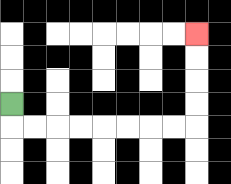{'start': '[0, 4]', 'end': '[8, 1]', 'path_directions': 'D,R,R,R,R,R,R,R,R,U,U,U,U', 'path_coordinates': '[[0, 4], [0, 5], [1, 5], [2, 5], [3, 5], [4, 5], [5, 5], [6, 5], [7, 5], [8, 5], [8, 4], [8, 3], [8, 2], [8, 1]]'}